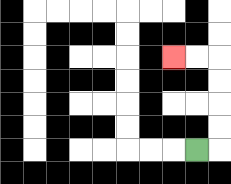{'start': '[8, 6]', 'end': '[7, 2]', 'path_directions': 'R,U,U,U,U,L,L', 'path_coordinates': '[[8, 6], [9, 6], [9, 5], [9, 4], [9, 3], [9, 2], [8, 2], [7, 2]]'}